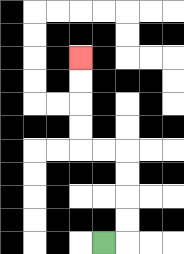{'start': '[4, 10]', 'end': '[3, 2]', 'path_directions': 'R,U,U,U,U,L,L,U,U,U,U', 'path_coordinates': '[[4, 10], [5, 10], [5, 9], [5, 8], [5, 7], [5, 6], [4, 6], [3, 6], [3, 5], [3, 4], [3, 3], [3, 2]]'}